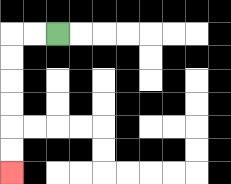{'start': '[2, 1]', 'end': '[0, 7]', 'path_directions': 'L,L,D,D,D,D,D,D', 'path_coordinates': '[[2, 1], [1, 1], [0, 1], [0, 2], [0, 3], [0, 4], [0, 5], [0, 6], [0, 7]]'}